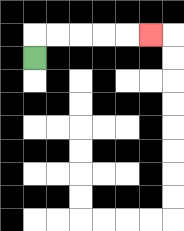{'start': '[1, 2]', 'end': '[6, 1]', 'path_directions': 'U,R,R,R,R,R', 'path_coordinates': '[[1, 2], [1, 1], [2, 1], [3, 1], [4, 1], [5, 1], [6, 1]]'}